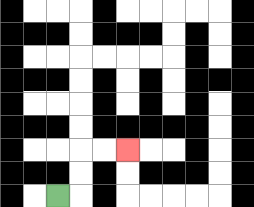{'start': '[2, 8]', 'end': '[5, 6]', 'path_directions': 'R,U,U,R,R', 'path_coordinates': '[[2, 8], [3, 8], [3, 7], [3, 6], [4, 6], [5, 6]]'}